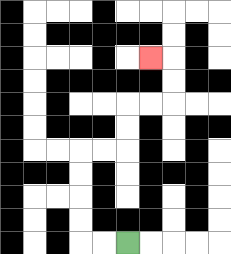{'start': '[5, 10]', 'end': '[6, 2]', 'path_directions': 'L,L,U,U,U,U,R,R,U,U,R,R,U,U,L', 'path_coordinates': '[[5, 10], [4, 10], [3, 10], [3, 9], [3, 8], [3, 7], [3, 6], [4, 6], [5, 6], [5, 5], [5, 4], [6, 4], [7, 4], [7, 3], [7, 2], [6, 2]]'}